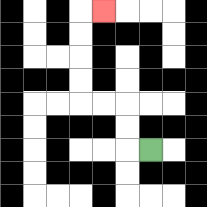{'start': '[6, 6]', 'end': '[4, 0]', 'path_directions': 'L,U,U,L,L,U,U,U,U,R', 'path_coordinates': '[[6, 6], [5, 6], [5, 5], [5, 4], [4, 4], [3, 4], [3, 3], [3, 2], [3, 1], [3, 0], [4, 0]]'}